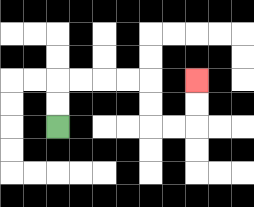{'start': '[2, 5]', 'end': '[8, 3]', 'path_directions': 'U,U,R,R,R,R,D,D,R,R,U,U', 'path_coordinates': '[[2, 5], [2, 4], [2, 3], [3, 3], [4, 3], [5, 3], [6, 3], [6, 4], [6, 5], [7, 5], [8, 5], [8, 4], [8, 3]]'}